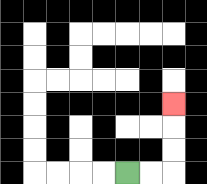{'start': '[5, 7]', 'end': '[7, 4]', 'path_directions': 'R,R,U,U,U', 'path_coordinates': '[[5, 7], [6, 7], [7, 7], [7, 6], [7, 5], [7, 4]]'}